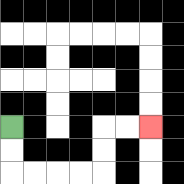{'start': '[0, 5]', 'end': '[6, 5]', 'path_directions': 'D,D,R,R,R,R,U,U,R,R', 'path_coordinates': '[[0, 5], [0, 6], [0, 7], [1, 7], [2, 7], [3, 7], [4, 7], [4, 6], [4, 5], [5, 5], [6, 5]]'}